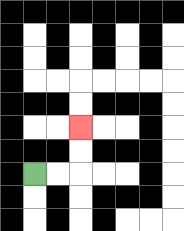{'start': '[1, 7]', 'end': '[3, 5]', 'path_directions': 'R,R,U,U', 'path_coordinates': '[[1, 7], [2, 7], [3, 7], [3, 6], [3, 5]]'}